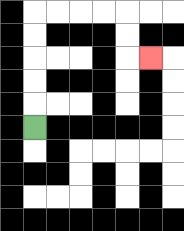{'start': '[1, 5]', 'end': '[6, 2]', 'path_directions': 'U,U,U,U,U,R,R,R,R,D,D,R', 'path_coordinates': '[[1, 5], [1, 4], [1, 3], [1, 2], [1, 1], [1, 0], [2, 0], [3, 0], [4, 0], [5, 0], [5, 1], [5, 2], [6, 2]]'}